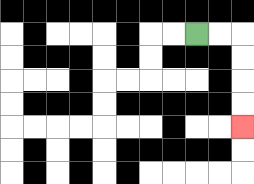{'start': '[8, 1]', 'end': '[10, 5]', 'path_directions': 'R,R,D,D,D,D', 'path_coordinates': '[[8, 1], [9, 1], [10, 1], [10, 2], [10, 3], [10, 4], [10, 5]]'}